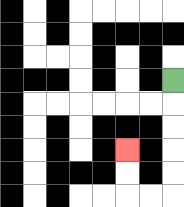{'start': '[7, 3]', 'end': '[5, 6]', 'path_directions': 'D,D,D,D,D,L,L,U,U', 'path_coordinates': '[[7, 3], [7, 4], [7, 5], [7, 6], [7, 7], [7, 8], [6, 8], [5, 8], [5, 7], [5, 6]]'}